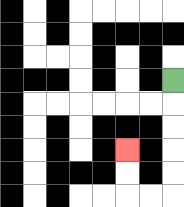{'start': '[7, 3]', 'end': '[5, 6]', 'path_directions': 'D,D,D,D,D,L,L,U,U', 'path_coordinates': '[[7, 3], [7, 4], [7, 5], [7, 6], [7, 7], [7, 8], [6, 8], [5, 8], [5, 7], [5, 6]]'}